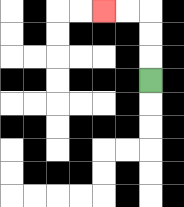{'start': '[6, 3]', 'end': '[4, 0]', 'path_directions': 'U,U,U,L,L', 'path_coordinates': '[[6, 3], [6, 2], [6, 1], [6, 0], [5, 0], [4, 0]]'}